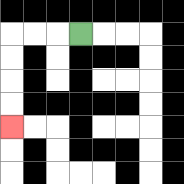{'start': '[3, 1]', 'end': '[0, 5]', 'path_directions': 'L,L,L,D,D,D,D', 'path_coordinates': '[[3, 1], [2, 1], [1, 1], [0, 1], [0, 2], [0, 3], [0, 4], [0, 5]]'}